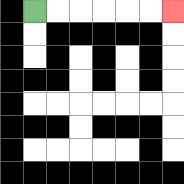{'start': '[1, 0]', 'end': '[7, 0]', 'path_directions': 'R,R,R,R,R,R', 'path_coordinates': '[[1, 0], [2, 0], [3, 0], [4, 0], [5, 0], [6, 0], [7, 0]]'}